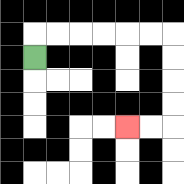{'start': '[1, 2]', 'end': '[5, 5]', 'path_directions': 'U,R,R,R,R,R,R,D,D,D,D,L,L', 'path_coordinates': '[[1, 2], [1, 1], [2, 1], [3, 1], [4, 1], [5, 1], [6, 1], [7, 1], [7, 2], [7, 3], [7, 4], [7, 5], [6, 5], [5, 5]]'}